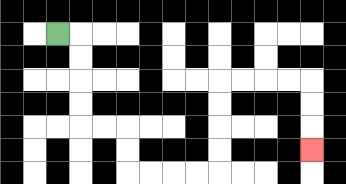{'start': '[2, 1]', 'end': '[13, 6]', 'path_directions': 'R,D,D,D,D,R,R,D,D,R,R,R,R,U,U,U,U,R,R,R,R,D,D,D', 'path_coordinates': '[[2, 1], [3, 1], [3, 2], [3, 3], [3, 4], [3, 5], [4, 5], [5, 5], [5, 6], [5, 7], [6, 7], [7, 7], [8, 7], [9, 7], [9, 6], [9, 5], [9, 4], [9, 3], [10, 3], [11, 3], [12, 3], [13, 3], [13, 4], [13, 5], [13, 6]]'}